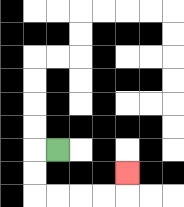{'start': '[2, 6]', 'end': '[5, 7]', 'path_directions': 'L,D,D,R,R,R,R,U', 'path_coordinates': '[[2, 6], [1, 6], [1, 7], [1, 8], [2, 8], [3, 8], [4, 8], [5, 8], [5, 7]]'}